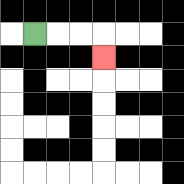{'start': '[1, 1]', 'end': '[4, 2]', 'path_directions': 'R,R,R,D', 'path_coordinates': '[[1, 1], [2, 1], [3, 1], [4, 1], [4, 2]]'}